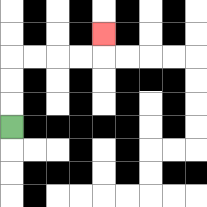{'start': '[0, 5]', 'end': '[4, 1]', 'path_directions': 'U,U,U,R,R,R,R,U', 'path_coordinates': '[[0, 5], [0, 4], [0, 3], [0, 2], [1, 2], [2, 2], [3, 2], [4, 2], [4, 1]]'}